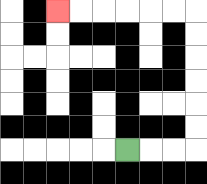{'start': '[5, 6]', 'end': '[2, 0]', 'path_directions': 'R,R,R,U,U,U,U,U,U,L,L,L,L,L,L', 'path_coordinates': '[[5, 6], [6, 6], [7, 6], [8, 6], [8, 5], [8, 4], [8, 3], [8, 2], [8, 1], [8, 0], [7, 0], [6, 0], [5, 0], [4, 0], [3, 0], [2, 0]]'}